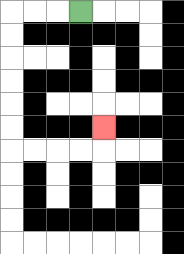{'start': '[3, 0]', 'end': '[4, 5]', 'path_directions': 'L,L,L,D,D,D,D,D,D,R,R,R,R,U', 'path_coordinates': '[[3, 0], [2, 0], [1, 0], [0, 0], [0, 1], [0, 2], [0, 3], [0, 4], [0, 5], [0, 6], [1, 6], [2, 6], [3, 6], [4, 6], [4, 5]]'}